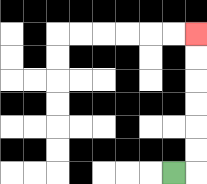{'start': '[7, 7]', 'end': '[8, 1]', 'path_directions': 'R,U,U,U,U,U,U', 'path_coordinates': '[[7, 7], [8, 7], [8, 6], [8, 5], [8, 4], [8, 3], [8, 2], [8, 1]]'}